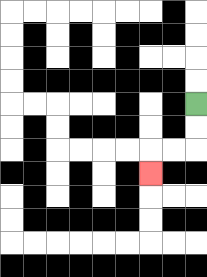{'start': '[8, 4]', 'end': '[6, 7]', 'path_directions': 'D,D,L,L,D', 'path_coordinates': '[[8, 4], [8, 5], [8, 6], [7, 6], [6, 6], [6, 7]]'}